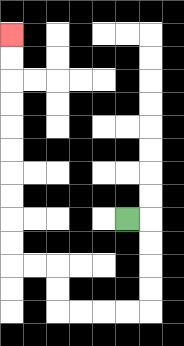{'start': '[5, 9]', 'end': '[0, 1]', 'path_directions': 'R,D,D,D,D,L,L,L,L,U,U,L,L,U,U,U,U,U,U,U,U,U,U', 'path_coordinates': '[[5, 9], [6, 9], [6, 10], [6, 11], [6, 12], [6, 13], [5, 13], [4, 13], [3, 13], [2, 13], [2, 12], [2, 11], [1, 11], [0, 11], [0, 10], [0, 9], [0, 8], [0, 7], [0, 6], [0, 5], [0, 4], [0, 3], [0, 2], [0, 1]]'}